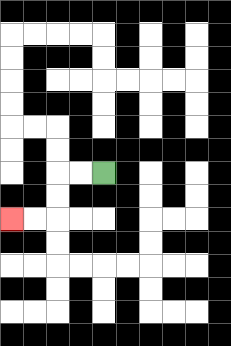{'start': '[4, 7]', 'end': '[0, 9]', 'path_directions': 'L,L,D,D,L,L', 'path_coordinates': '[[4, 7], [3, 7], [2, 7], [2, 8], [2, 9], [1, 9], [0, 9]]'}